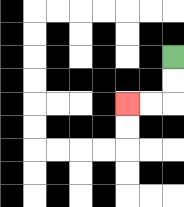{'start': '[7, 2]', 'end': '[5, 4]', 'path_directions': 'D,D,L,L', 'path_coordinates': '[[7, 2], [7, 3], [7, 4], [6, 4], [5, 4]]'}